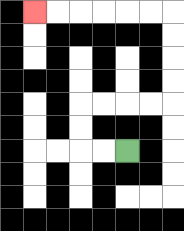{'start': '[5, 6]', 'end': '[1, 0]', 'path_directions': 'L,L,U,U,R,R,R,R,U,U,U,U,L,L,L,L,L,L', 'path_coordinates': '[[5, 6], [4, 6], [3, 6], [3, 5], [3, 4], [4, 4], [5, 4], [6, 4], [7, 4], [7, 3], [7, 2], [7, 1], [7, 0], [6, 0], [5, 0], [4, 0], [3, 0], [2, 0], [1, 0]]'}